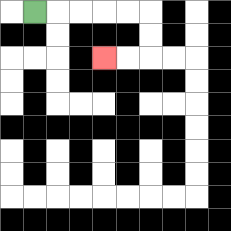{'start': '[1, 0]', 'end': '[4, 2]', 'path_directions': 'R,R,R,R,R,D,D,L,L', 'path_coordinates': '[[1, 0], [2, 0], [3, 0], [4, 0], [5, 0], [6, 0], [6, 1], [6, 2], [5, 2], [4, 2]]'}